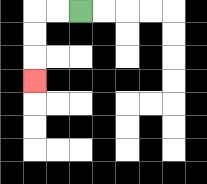{'start': '[3, 0]', 'end': '[1, 3]', 'path_directions': 'L,L,D,D,D', 'path_coordinates': '[[3, 0], [2, 0], [1, 0], [1, 1], [1, 2], [1, 3]]'}